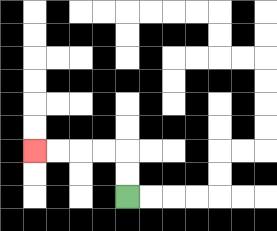{'start': '[5, 8]', 'end': '[1, 6]', 'path_directions': 'U,U,L,L,L,L', 'path_coordinates': '[[5, 8], [5, 7], [5, 6], [4, 6], [3, 6], [2, 6], [1, 6]]'}